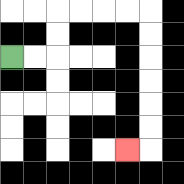{'start': '[0, 2]', 'end': '[5, 6]', 'path_directions': 'R,R,U,U,R,R,R,R,D,D,D,D,D,D,L', 'path_coordinates': '[[0, 2], [1, 2], [2, 2], [2, 1], [2, 0], [3, 0], [4, 0], [5, 0], [6, 0], [6, 1], [6, 2], [6, 3], [6, 4], [6, 5], [6, 6], [5, 6]]'}